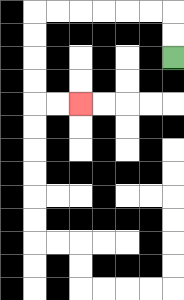{'start': '[7, 2]', 'end': '[3, 4]', 'path_directions': 'U,U,L,L,L,L,L,L,D,D,D,D,R,R', 'path_coordinates': '[[7, 2], [7, 1], [7, 0], [6, 0], [5, 0], [4, 0], [3, 0], [2, 0], [1, 0], [1, 1], [1, 2], [1, 3], [1, 4], [2, 4], [3, 4]]'}